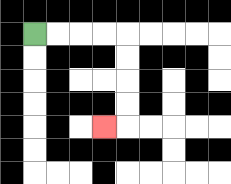{'start': '[1, 1]', 'end': '[4, 5]', 'path_directions': 'R,R,R,R,D,D,D,D,L', 'path_coordinates': '[[1, 1], [2, 1], [3, 1], [4, 1], [5, 1], [5, 2], [5, 3], [5, 4], [5, 5], [4, 5]]'}